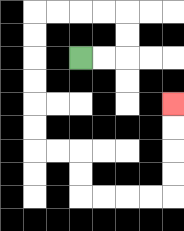{'start': '[3, 2]', 'end': '[7, 4]', 'path_directions': 'R,R,U,U,L,L,L,L,D,D,D,D,D,D,R,R,D,D,R,R,R,R,U,U,U,U', 'path_coordinates': '[[3, 2], [4, 2], [5, 2], [5, 1], [5, 0], [4, 0], [3, 0], [2, 0], [1, 0], [1, 1], [1, 2], [1, 3], [1, 4], [1, 5], [1, 6], [2, 6], [3, 6], [3, 7], [3, 8], [4, 8], [5, 8], [6, 8], [7, 8], [7, 7], [7, 6], [7, 5], [7, 4]]'}